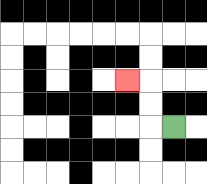{'start': '[7, 5]', 'end': '[5, 3]', 'path_directions': 'L,U,U,L', 'path_coordinates': '[[7, 5], [6, 5], [6, 4], [6, 3], [5, 3]]'}